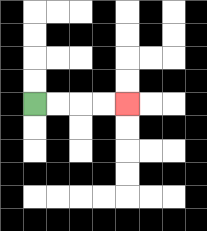{'start': '[1, 4]', 'end': '[5, 4]', 'path_directions': 'R,R,R,R', 'path_coordinates': '[[1, 4], [2, 4], [3, 4], [4, 4], [5, 4]]'}